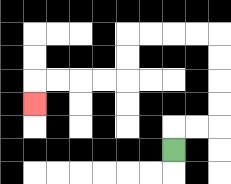{'start': '[7, 6]', 'end': '[1, 4]', 'path_directions': 'U,R,R,U,U,U,U,L,L,L,L,D,D,L,L,L,L,D', 'path_coordinates': '[[7, 6], [7, 5], [8, 5], [9, 5], [9, 4], [9, 3], [9, 2], [9, 1], [8, 1], [7, 1], [6, 1], [5, 1], [5, 2], [5, 3], [4, 3], [3, 3], [2, 3], [1, 3], [1, 4]]'}